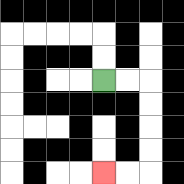{'start': '[4, 3]', 'end': '[4, 7]', 'path_directions': 'R,R,D,D,D,D,L,L', 'path_coordinates': '[[4, 3], [5, 3], [6, 3], [6, 4], [6, 5], [6, 6], [6, 7], [5, 7], [4, 7]]'}